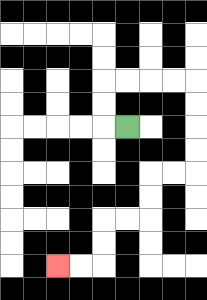{'start': '[5, 5]', 'end': '[2, 11]', 'path_directions': 'L,U,U,R,R,R,R,D,D,D,D,L,L,D,D,L,L,D,D,L,L', 'path_coordinates': '[[5, 5], [4, 5], [4, 4], [4, 3], [5, 3], [6, 3], [7, 3], [8, 3], [8, 4], [8, 5], [8, 6], [8, 7], [7, 7], [6, 7], [6, 8], [6, 9], [5, 9], [4, 9], [4, 10], [4, 11], [3, 11], [2, 11]]'}